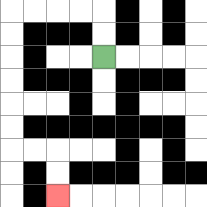{'start': '[4, 2]', 'end': '[2, 8]', 'path_directions': 'U,U,L,L,L,L,D,D,D,D,D,D,R,R,D,D', 'path_coordinates': '[[4, 2], [4, 1], [4, 0], [3, 0], [2, 0], [1, 0], [0, 0], [0, 1], [0, 2], [0, 3], [0, 4], [0, 5], [0, 6], [1, 6], [2, 6], [2, 7], [2, 8]]'}